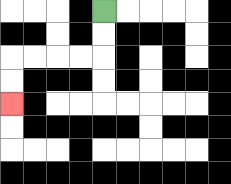{'start': '[4, 0]', 'end': '[0, 4]', 'path_directions': 'D,D,L,L,L,L,D,D', 'path_coordinates': '[[4, 0], [4, 1], [4, 2], [3, 2], [2, 2], [1, 2], [0, 2], [0, 3], [0, 4]]'}